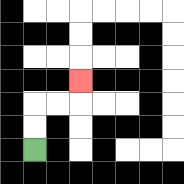{'start': '[1, 6]', 'end': '[3, 3]', 'path_directions': 'U,U,R,R,U', 'path_coordinates': '[[1, 6], [1, 5], [1, 4], [2, 4], [3, 4], [3, 3]]'}